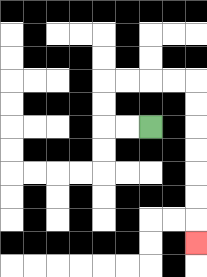{'start': '[6, 5]', 'end': '[8, 10]', 'path_directions': 'L,L,U,U,R,R,R,R,D,D,D,D,D,D,D', 'path_coordinates': '[[6, 5], [5, 5], [4, 5], [4, 4], [4, 3], [5, 3], [6, 3], [7, 3], [8, 3], [8, 4], [8, 5], [8, 6], [8, 7], [8, 8], [8, 9], [8, 10]]'}